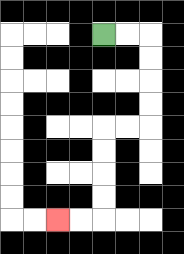{'start': '[4, 1]', 'end': '[2, 9]', 'path_directions': 'R,R,D,D,D,D,L,L,D,D,D,D,L,L', 'path_coordinates': '[[4, 1], [5, 1], [6, 1], [6, 2], [6, 3], [6, 4], [6, 5], [5, 5], [4, 5], [4, 6], [4, 7], [4, 8], [4, 9], [3, 9], [2, 9]]'}